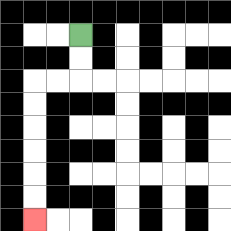{'start': '[3, 1]', 'end': '[1, 9]', 'path_directions': 'D,D,L,L,D,D,D,D,D,D', 'path_coordinates': '[[3, 1], [3, 2], [3, 3], [2, 3], [1, 3], [1, 4], [1, 5], [1, 6], [1, 7], [1, 8], [1, 9]]'}